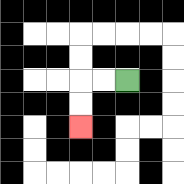{'start': '[5, 3]', 'end': '[3, 5]', 'path_directions': 'L,L,D,D', 'path_coordinates': '[[5, 3], [4, 3], [3, 3], [3, 4], [3, 5]]'}